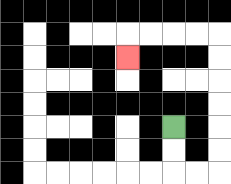{'start': '[7, 5]', 'end': '[5, 2]', 'path_directions': 'D,D,R,R,U,U,U,U,U,U,L,L,L,L,D', 'path_coordinates': '[[7, 5], [7, 6], [7, 7], [8, 7], [9, 7], [9, 6], [9, 5], [9, 4], [9, 3], [9, 2], [9, 1], [8, 1], [7, 1], [6, 1], [5, 1], [5, 2]]'}